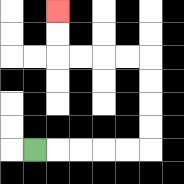{'start': '[1, 6]', 'end': '[2, 0]', 'path_directions': 'R,R,R,R,R,U,U,U,U,L,L,L,L,U,U', 'path_coordinates': '[[1, 6], [2, 6], [3, 6], [4, 6], [5, 6], [6, 6], [6, 5], [6, 4], [6, 3], [6, 2], [5, 2], [4, 2], [3, 2], [2, 2], [2, 1], [2, 0]]'}